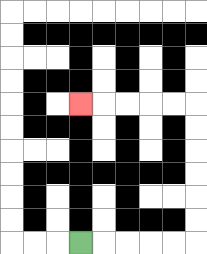{'start': '[3, 10]', 'end': '[3, 4]', 'path_directions': 'R,R,R,R,R,U,U,U,U,U,U,L,L,L,L,L', 'path_coordinates': '[[3, 10], [4, 10], [5, 10], [6, 10], [7, 10], [8, 10], [8, 9], [8, 8], [8, 7], [8, 6], [8, 5], [8, 4], [7, 4], [6, 4], [5, 4], [4, 4], [3, 4]]'}